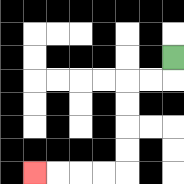{'start': '[7, 2]', 'end': '[1, 7]', 'path_directions': 'D,L,L,D,D,D,D,L,L,L,L', 'path_coordinates': '[[7, 2], [7, 3], [6, 3], [5, 3], [5, 4], [5, 5], [5, 6], [5, 7], [4, 7], [3, 7], [2, 7], [1, 7]]'}